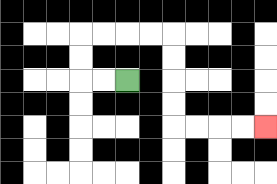{'start': '[5, 3]', 'end': '[11, 5]', 'path_directions': 'L,L,U,U,R,R,R,R,D,D,D,D,R,R,R,R', 'path_coordinates': '[[5, 3], [4, 3], [3, 3], [3, 2], [3, 1], [4, 1], [5, 1], [6, 1], [7, 1], [7, 2], [7, 3], [7, 4], [7, 5], [8, 5], [9, 5], [10, 5], [11, 5]]'}